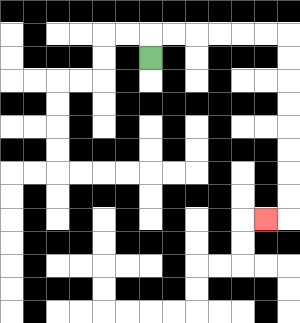{'start': '[6, 2]', 'end': '[11, 9]', 'path_directions': 'U,R,R,R,R,R,R,D,D,D,D,D,D,D,D,L', 'path_coordinates': '[[6, 2], [6, 1], [7, 1], [8, 1], [9, 1], [10, 1], [11, 1], [12, 1], [12, 2], [12, 3], [12, 4], [12, 5], [12, 6], [12, 7], [12, 8], [12, 9], [11, 9]]'}